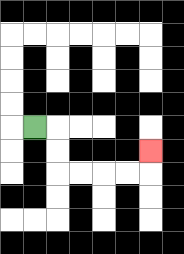{'start': '[1, 5]', 'end': '[6, 6]', 'path_directions': 'R,D,D,R,R,R,R,U', 'path_coordinates': '[[1, 5], [2, 5], [2, 6], [2, 7], [3, 7], [4, 7], [5, 7], [6, 7], [6, 6]]'}